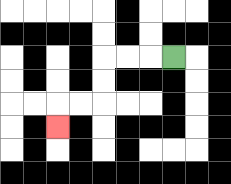{'start': '[7, 2]', 'end': '[2, 5]', 'path_directions': 'L,L,L,D,D,L,L,D', 'path_coordinates': '[[7, 2], [6, 2], [5, 2], [4, 2], [4, 3], [4, 4], [3, 4], [2, 4], [2, 5]]'}